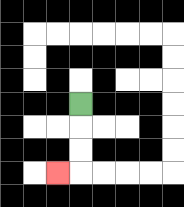{'start': '[3, 4]', 'end': '[2, 7]', 'path_directions': 'D,D,D,L', 'path_coordinates': '[[3, 4], [3, 5], [3, 6], [3, 7], [2, 7]]'}